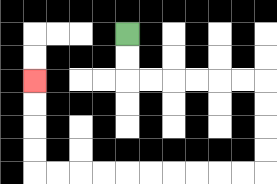{'start': '[5, 1]', 'end': '[1, 3]', 'path_directions': 'D,D,R,R,R,R,R,R,D,D,D,D,L,L,L,L,L,L,L,L,L,L,U,U,U,U', 'path_coordinates': '[[5, 1], [5, 2], [5, 3], [6, 3], [7, 3], [8, 3], [9, 3], [10, 3], [11, 3], [11, 4], [11, 5], [11, 6], [11, 7], [10, 7], [9, 7], [8, 7], [7, 7], [6, 7], [5, 7], [4, 7], [3, 7], [2, 7], [1, 7], [1, 6], [1, 5], [1, 4], [1, 3]]'}